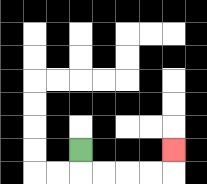{'start': '[3, 6]', 'end': '[7, 6]', 'path_directions': 'D,R,R,R,R,U', 'path_coordinates': '[[3, 6], [3, 7], [4, 7], [5, 7], [6, 7], [7, 7], [7, 6]]'}